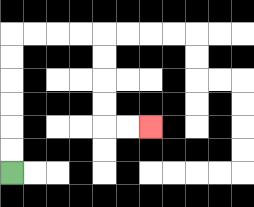{'start': '[0, 7]', 'end': '[6, 5]', 'path_directions': 'U,U,U,U,U,U,R,R,R,R,D,D,D,D,R,R', 'path_coordinates': '[[0, 7], [0, 6], [0, 5], [0, 4], [0, 3], [0, 2], [0, 1], [1, 1], [2, 1], [3, 1], [4, 1], [4, 2], [4, 3], [4, 4], [4, 5], [5, 5], [6, 5]]'}